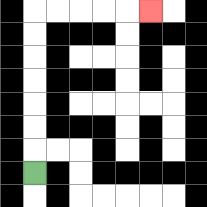{'start': '[1, 7]', 'end': '[6, 0]', 'path_directions': 'U,U,U,U,U,U,U,R,R,R,R,R', 'path_coordinates': '[[1, 7], [1, 6], [1, 5], [1, 4], [1, 3], [1, 2], [1, 1], [1, 0], [2, 0], [3, 0], [4, 0], [5, 0], [6, 0]]'}